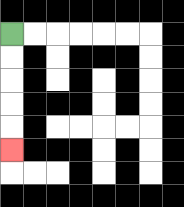{'start': '[0, 1]', 'end': '[0, 6]', 'path_directions': 'D,D,D,D,D', 'path_coordinates': '[[0, 1], [0, 2], [0, 3], [0, 4], [0, 5], [0, 6]]'}